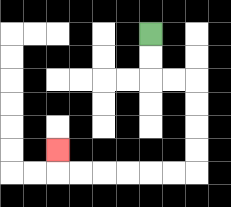{'start': '[6, 1]', 'end': '[2, 6]', 'path_directions': 'D,D,R,R,D,D,D,D,L,L,L,L,L,L,U', 'path_coordinates': '[[6, 1], [6, 2], [6, 3], [7, 3], [8, 3], [8, 4], [8, 5], [8, 6], [8, 7], [7, 7], [6, 7], [5, 7], [4, 7], [3, 7], [2, 7], [2, 6]]'}